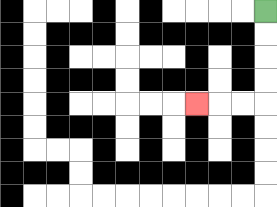{'start': '[11, 0]', 'end': '[8, 4]', 'path_directions': 'D,D,D,D,L,L,L', 'path_coordinates': '[[11, 0], [11, 1], [11, 2], [11, 3], [11, 4], [10, 4], [9, 4], [8, 4]]'}